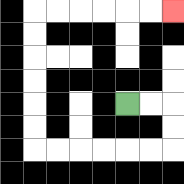{'start': '[5, 4]', 'end': '[7, 0]', 'path_directions': 'R,R,D,D,L,L,L,L,L,L,U,U,U,U,U,U,R,R,R,R,R,R', 'path_coordinates': '[[5, 4], [6, 4], [7, 4], [7, 5], [7, 6], [6, 6], [5, 6], [4, 6], [3, 6], [2, 6], [1, 6], [1, 5], [1, 4], [1, 3], [1, 2], [1, 1], [1, 0], [2, 0], [3, 0], [4, 0], [5, 0], [6, 0], [7, 0]]'}